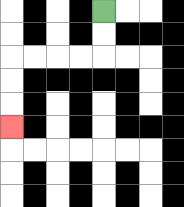{'start': '[4, 0]', 'end': '[0, 5]', 'path_directions': 'D,D,L,L,L,L,D,D,D', 'path_coordinates': '[[4, 0], [4, 1], [4, 2], [3, 2], [2, 2], [1, 2], [0, 2], [0, 3], [0, 4], [0, 5]]'}